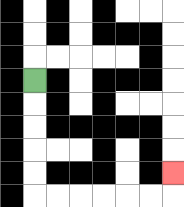{'start': '[1, 3]', 'end': '[7, 7]', 'path_directions': 'D,D,D,D,D,R,R,R,R,R,R,U', 'path_coordinates': '[[1, 3], [1, 4], [1, 5], [1, 6], [1, 7], [1, 8], [2, 8], [3, 8], [4, 8], [5, 8], [6, 8], [7, 8], [7, 7]]'}